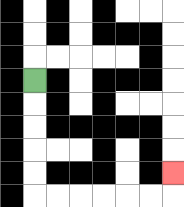{'start': '[1, 3]', 'end': '[7, 7]', 'path_directions': 'D,D,D,D,D,R,R,R,R,R,R,U', 'path_coordinates': '[[1, 3], [1, 4], [1, 5], [1, 6], [1, 7], [1, 8], [2, 8], [3, 8], [4, 8], [5, 8], [6, 8], [7, 8], [7, 7]]'}